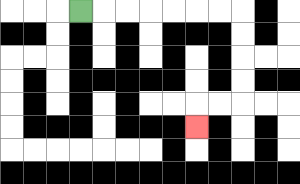{'start': '[3, 0]', 'end': '[8, 5]', 'path_directions': 'R,R,R,R,R,R,R,D,D,D,D,L,L,D', 'path_coordinates': '[[3, 0], [4, 0], [5, 0], [6, 0], [7, 0], [8, 0], [9, 0], [10, 0], [10, 1], [10, 2], [10, 3], [10, 4], [9, 4], [8, 4], [8, 5]]'}